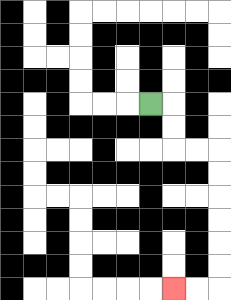{'start': '[6, 4]', 'end': '[7, 12]', 'path_directions': 'R,D,D,R,R,D,D,D,D,D,D,L,L', 'path_coordinates': '[[6, 4], [7, 4], [7, 5], [7, 6], [8, 6], [9, 6], [9, 7], [9, 8], [9, 9], [9, 10], [9, 11], [9, 12], [8, 12], [7, 12]]'}